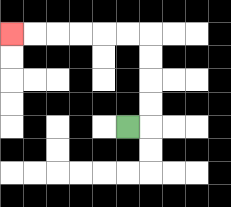{'start': '[5, 5]', 'end': '[0, 1]', 'path_directions': 'R,U,U,U,U,L,L,L,L,L,L', 'path_coordinates': '[[5, 5], [6, 5], [6, 4], [6, 3], [6, 2], [6, 1], [5, 1], [4, 1], [3, 1], [2, 1], [1, 1], [0, 1]]'}